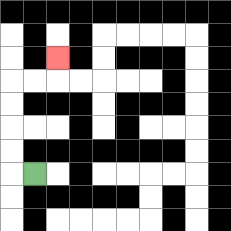{'start': '[1, 7]', 'end': '[2, 2]', 'path_directions': 'L,U,U,U,U,R,R,U', 'path_coordinates': '[[1, 7], [0, 7], [0, 6], [0, 5], [0, 4], [0, 3], [1, 3], [2, 3], [2, 2]]'}